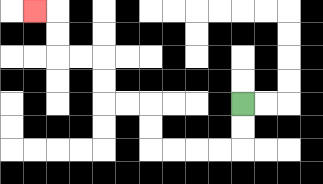{'start': '[10, 4]', 'end': '[1, 0]', 'path_directions': 'D,D,L,L,L,L,U,U,L,L,U,U,L,L,U,U,L', 'path_coordinates': '[[10, 4], [10, 5], [10, 6], [9, 6], [8, 6], [7, 6], [6, 6], [6, 5], [6, 4], [5, 4], [4, 4], [4, 3], [4, 2], [3, 2], [2, 2], [2, 1], [2, 0], [1, 0]]'}